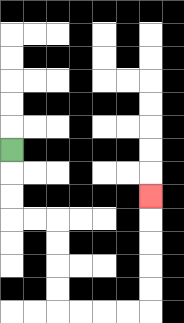{'start': '[0, 6]', 'end': '[6, 8]', 'path_directions': 'D,D,D,R,R,D,D,D,D,R,R,R,R,U,U,U,U,U', 'path_coordinates': '[[0, 6], [0, 7], [0, 8], [0, 9], [1, 9], [2, 9], [2, 10], [2, 11], [2, 12], [2, 13], [3, 13], [4, 13], [5, 13], [6, 13], [6, 12], [6, 11], [6, 10], [6, 9], [6, 8]]'}